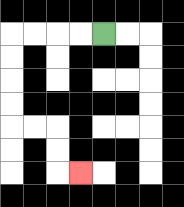{'start': '[4, 1]', 'end': '[3, 7]', 'path_directions': 'L,L,L,L,D,D,D,D,R,R,D,D,R', 'path_coordinates': '[[4, 1], [3, 1], [2, 1], [1, 1], [0, 1], [0, 2], [0, 3], [0, 4], [0, 5], [1, 5], [2, 5], [2, 6], [2, 7], [3, 7]]'}